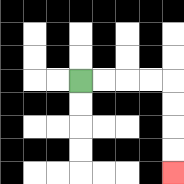{'start': '[3, 3]', 'end': '[7, 7]', 'path_directions': 'R,R,R,R,D,D,D,D', 'path_coordinates': '[[3, 3], [4, 3], [5, 3], [6, 3], [7, 3], [7, 4], [7, 5], [7, 6], [7, 7]]'}